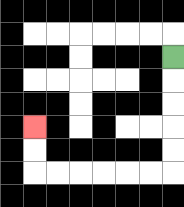{'start': '[7, 2]', 'end': '[1, 5]', 'path_directions': 'D,D,D,D,D,L,L,L,L,L,L,U,U', 'path_coordinates': '[[7, 2], [7, 3], [7, 4], [7, 5], [7, 6], [7, 7], [6, 7], [5, 7], [4, 7], [3, 7], [2, 7], [1, 7], [1, 6], [1, 5]]'}